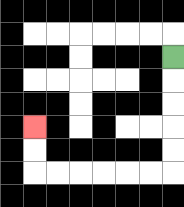{'start': '[7, 2]', 'end': '[1, 5]', 'path_directions': 'D,D,D,D,D,L,L,L,L,L,L,U,U', 'path_coordinates': '[[7, 2], [7, 3], [7, 4], [7, 5], [7, 6], [7, 7], [6, 7], [5, 7], [4, 7], [3, 7], [2, 7], [1, 7], [1, 6], [1, 5]]'}